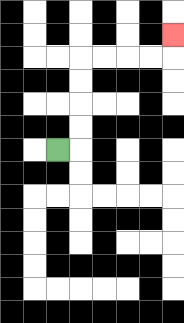{'start': '[2, 6]', 'end': '[7, 1]', 'path_directions': 'R,U,U,U,U,R,R,R,R,U', 'path_coordinates': '[[2, 6], [3, 6], [3, 5], [3, 4], [3, 3], [3, 2], [4, 2], [5, 2], [6, 2], [7, 2], [7, 1]]'}